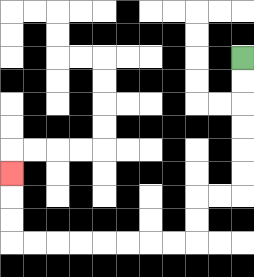{'start': '[10, 2]', 'end': '[0, 7]', 'path_directions': 'D,D,D,D,D,D,L,L,D,D,L,L,L,L,L,L,L,L,U,U,U', 'path_coordinates': '[[10, 2], [10, 3], [10, 4], [10, 5], [10, 6], [10, 7], [10, 8], [9, 8], [8, 8], [8, 9], [8, 10], [7, 10], [6, 10], [5, 10], [4, 10], [3, 10], [2, 10], [1, 10], [0, 10], [0, 9], [0, 8], [0, 7]]'}